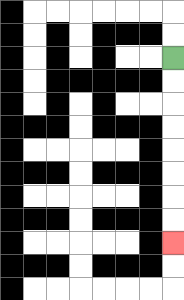{'start': '[7, 2]', 'end': '[7, 10]', 'path_directions': 'D,D,D,D,D,D,D,D', 'path_coordinates': '[[7, 2], [7, 3], [7, 4], [7, 5], [7, 6], [7, 7], [7, 8], [7, 9], [7, 10]]'}